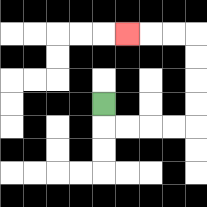{'start': '[4, 4]', 'end': '[5, 1]', 'path_directions': 'D,R,R,R,R,U,U,U,U,L,L,L', 'path_coordinates': '[[4, 4], [4, 5], [5, 5], [6, 5], [7, 5], [8, 5], [8, 4], [8, 3], [8, 2], [8, 1], [7, 1], [6, 1], [5, 1]]'}